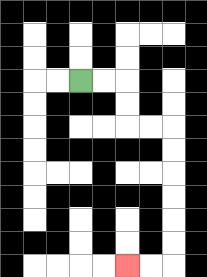{'start': '[3, 3]', 'end': '[5, 11]', 'path_directions': 'R,R,D,D,R,R,D,D,D,D,D,D,L,L', 'path_coordinates': '[[3, 3], [4, 3], [5, 3], [5, 4], [5, 5], [6, 5], [7, 5], [7, 6], [7, 7], [7, 8], [7, 9], [7, 10], [7, 11], [6, 11], [5, 11]]'}